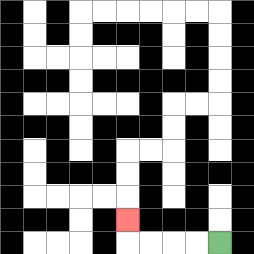{'start': '[9, 10]', 'end': '[5, 9]', 'path_directions': 'L,L,L,L,U', 'path_coordinates': '[[9, 10], [8, 10], [7, 10], [6, 10], [5, 10], [5, 9]]'}